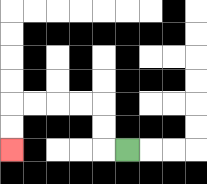{'start': '[5, 6]', 'end': '[0, 6]', 'path_directions': 'L,U,U,L,L,L,L,D,D', 'path_coordinates': '[[5, 6], [4, 6], [4, 5], [4, 4], [3, 4], [2, 4], [1, 4], [0, 4], [0, 5], [0, 6]]'}